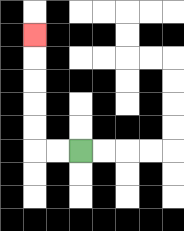{'start': '[3, 6]', 'end': '[1, 1]', 'path_directions': 'L,L,U,U,U,U,U', 'path_coordinates': '[[3, 6], [2, 6], [1, 6], [1, 5], [1, 4], [1, 3], [1, 2], [1, 1]]'}